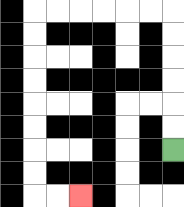{'start': '[7, 6]', 'end': '[3, 8]', 'path_directions': 'U,U,U,U,U,U,L,L,L,L,L,L,D,D,D,D,D,D,D,D,R,R', 'path_coordinates': '[[7, 6], [7, 5], [7, 4], [7, 3], [7, 2], [7, 1], [7, 0], [6, 0], [5, 0], [4, 0], [3, 0], [2, 0], [1, 0], [1, 1], [1, 2], [1, 3], [1, 4], [1, 5], [1, 6], [1, 7], [1, 8], [2, 8], [3, 8]]'}